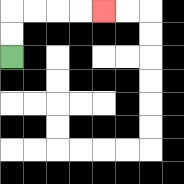{'start': '[0, 2]', 'end': '[4, 0]', 'path_directions': 'U,U,R,R,R,R', 'path_coordinates': '[[0, 2], [0, 1], [0, 0], [1, 0], [2, 0], [3, 0], [4, 0]]'}